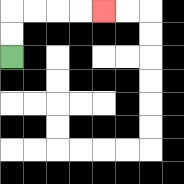{'start': '[0, 2]', 'end': '[4, 0]', 'path_directions': 'U,U,R,R,R,R', 'path_coordinates': '[[0, 2], [0, 1], [0, 0], [1, 0], [2, 0], [3, 0], [4, 0]]'}